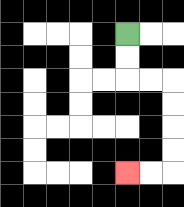{'start': '[5, 1]', 'end': '[5, 7]', 'path_directions': 'D,D,R,R,D,D,D,D,L,L', 'path_coordinates': '[[5, 1], [5, 2], [5, 3], [6, 3], [7, 3], [7, 4], [7, 5], [7, 6], [7, 7], [6, 7], [5, 7]]'}